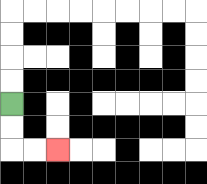{'start': '[0, 4]', 'end': '[2, 6]', 'path_directions': 'D,D,R,R', 'path_coordinates': '[[0, 4], [0, 5], [0, 6], [1, 6], [2, 6]]'}